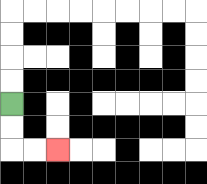{'start': '[0, 4]', 'end': '[2, 6]', 'path_directions': 'D,D,R,R', 'path_coordinates': '[[0, 4], [0, 5], [0, 6], [1, 6], [2, 6]]'}